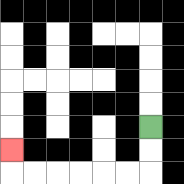{'start': '[6, 5]', 'end': '[0, 6]', 'path_directions': 'D,D,L,L,L,L,L,L,U', 'path_coordinates': '[[6, 5], [6, 6], [6, 7], [5, 7], [4, 7], [3, 7], [2, 7], [1, 7], [0, 7], [0, 6]]'}